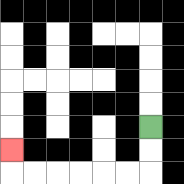{'start': '[6, 5]', 'end': '[0, 6]', 'path_directions': 'D,D,L,L,L,L,L,L,U', 'path_coordinates': '[[6, 5], [6, 6], [6, 7], [5, 7], [4, 7], [3, 7], [2, 7], [1, 7], [0, 7], [0, 6]]'}